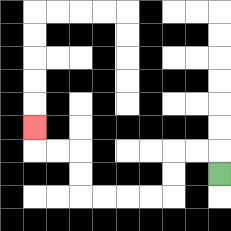{'start': '[9, 7]', 'end': '[1, 5]', 'path_directions': 'U,L,L,D,D,L,L,L,L,U,U,L,L,U', 'path_coordinates': '[[9, 7], [9, 6], [8, 6], [7, 6], [7, 7], [7, 8], [6, 8], [5, 8], [4, 8], [3, 8], [3, 7], [3, 6], [2, 6], [1, 6], [1, 5]]'}